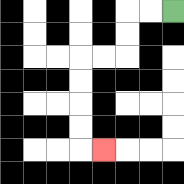{'start': '[7, 0]', 'end': '[4, 6]', 'path_directions': 'L,L,D,D,L,L,D,D,D,D,R', 'path_coordinates': '[[7, 0], [6, 0], [5, 0], [5, 1], [5, 2], [4, 2], [3, 2], [3, 3], [3, 4], [3, 5], [3, 6], [4, 6]]'}